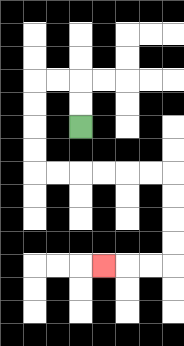{'start': '[3, 5]', 'end': '[4, 11]', 'path_directions': 'U,U,L,L,D,D,D,D,R,R,R,R,R,R,D,D,D,D,L,L,L', 'path_coordinates': '[[3, 5], [3, 4], [3, 3], [2, 3], [1, 3], [1, 4], [1, 5], [1, 6], [1, 7], [2, 7], [3, 7], [4, 7], [5, 7], [6, 7], [7, 7], [7, 8], [7, 9], [7, 10], [7, 11], [6, 11], [5, 11], [4, 11]]'}